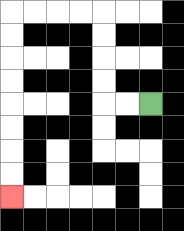{'start': '[6, 4]', 'end': '[0, 8]', 'path_directions': 'L,L,U,U,U,U,L,L,L,L,D,D,D,D,D,D,D,D', 'path_coordinates': '[[6, 4], [5, 4], [4, 4], [4, 3], [4, 2], [4, 1], [4, 0], [3, 0], [2, 0], [1, 0], [0, 0], [0, 1], [0, 2], [0, 3], [0, 4], [0, 5], [0, 6], [0, 7], [0, 8]]'}